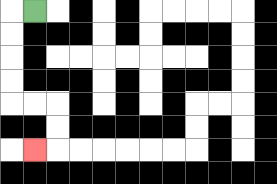{'start': '[1, 0]', 'end': '[1, 6]', 'path_directions': 'L,D,D,D,D,R,R,D,D,L', 'path_coordinates': '[[1, 0], [0, 0], [0, 1], [0, 2], [0, 3], [0, 4], [1, 4], [2, 4], [2, 5], [2, 6], [1, 6]]'}